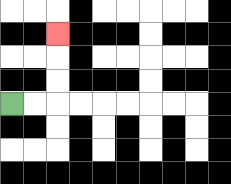{'start': '[0, 4]', 'end': '[2, 1]', 'path_directions': 'R,R,U,U,U', 'path_coordinates': '[[0, 4], [1, 4], [2, 4], [2, 3], [2, 2], [2, 1]]'}